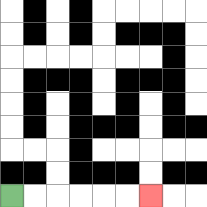{'start': '[0, 8]', 'end': '[6, 8]', 'path_directions': 'R,R,R,R,R,R', 'path_coordinates': '[[0, 8], [1, 8], [2, 8], [3, 8], [4, 8], [5, 8], [6, 8]]'}